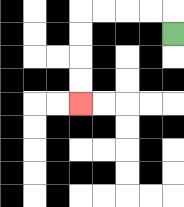{'start': '[7, 1]', 'end': '[3, 4]', 'path_directions': 'U,L,L,L,L,D,D,D,D', 'path_coordinates': '[[7, 1], [7, 0], [6, 0], [5, 0], [4, 0], [3, 0], [3, 1], [3, 2], [3, 3], [3, 4]]'}